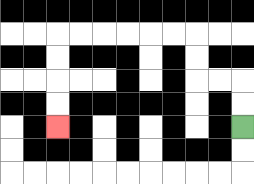{'start': '[10, 5]', 'end': '[2, 5]', 'path_directions': 'U,U,L,L,U,U,L,L,L,L,L,L,D,D,D,D', 'path_coordinates': '[[10, 5], [10, 4], [10, 3], [9, 3], [8, 3], [8, 2], [8, 1], [7, 1], [6, 1], [5, 1], [4, 1], [3, 1], [2, 1], [2, 2], [2, 3], [2, 4], [2, 5]]'}